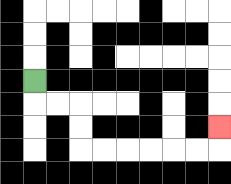{'start': '[1, 3]', 'end': '[9, 5]', 'path_directions': 'D,R,R,D,D,R,R,R,R,R,R,U', 'path_coordinates': '[[1, 3], [1, 4], [2, 4], [3, 4], [3, 5], [3, 6], [4, 6], [5, 6], [6, 6], [7, 6], [8, 6], [9, 6], [9, 5]]'}